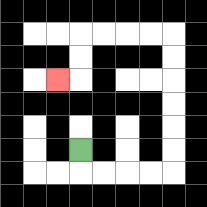{'start': '[3, 6]', 'end': '[2, 3]', 'path_directions': 'D,R,R,R,R,U,U,U,U,U,U,L,L,L,L,D,D,L', 'path_coordinates': '[[3, 6], [3, 7], [4, 7], [5, 7], [6, 7], [7, 7], [7, 6], [7, 5], [7, 4], [7, 3], [7, 2], [7, 1], [6, 1], [5, 1], [4, 1], [3, 1], [3, 2], [3, 3], [2, 3]]'}